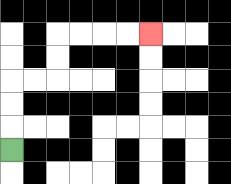{'start': '[0, 6]', 'end': '[6, 1]', 'path_directions': 'U,U,U,R,R,U,U,R,R,R,R', 'path_coordinates': '[[0, 6], [0, 5], [0, 4], [0, 3], [1, 3], [2, 3], [2, 2], [2, 1], [3, 1], [4, 1], [5, 1], [6, 1]]'}